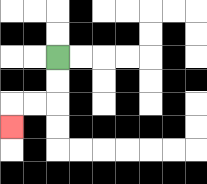{'start': '[2, 2]', 'end': '[0, 5]', 'path_directions': 'D,D,L,L,D', 'path_coordinates': '[[2, 2], [2, 3], [2, 4], [1, 4], [0, 4], [0, 5]]'}